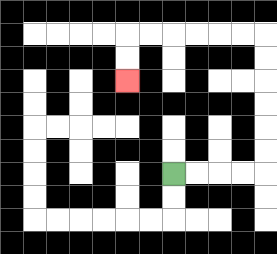{'start': '[7, 7]', 'end': '[5, 3]', 'path_directions': 'R,R,R,R,U,U,U,U,U,U,L,L,L,L,L,L,D,D', 'path_coordinates': '[[7, 7], [8, 7], [9, 7], [10, 7], [11, 7], [11, 6], [11, 5], [11, 4], [11, 3], [11, 2], [11, 1], [10, 1], [9, 1], [8, 1], [7, 1], [6, 1], [5, 1], [5, 2], [5, 3]]'}